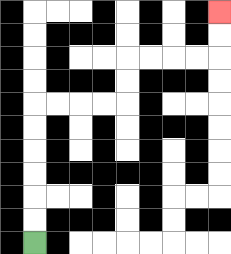{'start': '[1, 10]', 'end': '[9, 0]', 'path_directions': 'U,U,U,U,U,U,R,R,R,R,U,U,R,R,R,R,U,U', 'path_coordinates': '[[1, 10], [1, 9], [1, 8], [1, 7], [1, 6], [1, 5], [1, 4], [2, 4], [3, 4], [4, 4], [5, 4], [5, 3], [5, 2], [6, 2], [7, 2], [8, 2], [9, 2], [9, 1], [9, 0]]'}